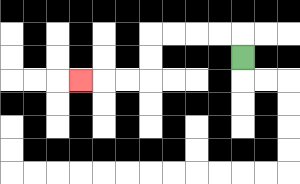{'start': '[10, 2]', 'end': '[3, 3]', 'path_directions': 'U,L,L,L,L,D,D,L,L,L', 'path_coordinates': '[[10, 2], [10, 1], [9, 1], [8, 1], [7, 1], [6, 1], [6, 2], [6, 3], [5, 3], [4, 3], [3, 3]]'}